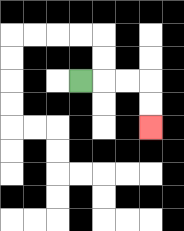{'start': '[3, 3]', 'end': '[6, 5]', 'path_directions': 'R,R,R,D,D', 'path_coordinates': '[[3, 3], [4, 3], [5, 3], [6, 3], [6, 4], [6, 5]]'}